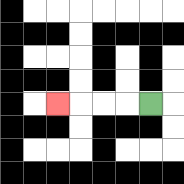{'start': '[6, 4]', 'end': '[2, 4]', 'path_directions': 'L,L,L,L', 'path_coordinates': '[[6, 4], [5, 4], [4, 4], [3, 4], [2, 4]]'}